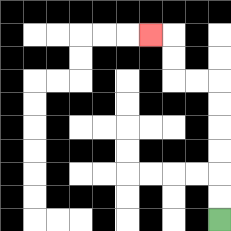{'start': '[9, 9]', 'end': '[6, 1]', 'path_directions': 'U,U,U,U,U,U,L,L,U,U,L', 'path_coordinates': '[[9, 9], [9, 8], [9, 7], [9, 6], [9, 5], [9, 4], [9, 3], [8, 3], [7, 3], [7, 2], [7, 1], [6, 1]]'}